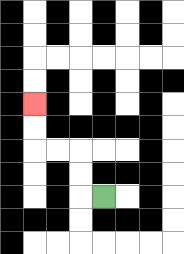{'start': '[4, 8]', 'end': '[1, 4]', 'path_directions': 'L,U,U,L,L,U,U', 'path_coordinates': '[[4, 8], [3, 8], [3, 7], [3, 6], [2, 6], [1, 6], [1, 5], [1, 4]]'}